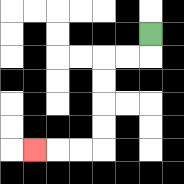{'start': '[6, 1]', 'end': '[1, 6]', 'path_directions': 'D,L,L,D,D,D,D,L,L,L', 'path_coordinates': '[[6, 1], [6, 2], [5, 2], [4, 2], [4, 3], [4, 4], [4, 5], [4, 6], [3, 6], [2, 6], [1, 6]]'}